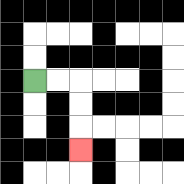{'start': '[1, 3]', 'end': '[3, 6]', 'path_directions': 'R,R,D,D,D', 'path_coordinates': '[[1, 3], [2, 3], [3, 3], [3, 4], [3, 5], [3, 6]]'}